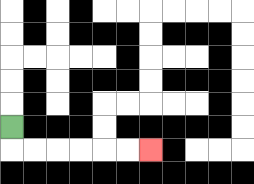{'start': '[0, 5]', 'end': '[6, 6]', 'path_directions': 'D,R,R,R,R,R,R', 'path_coordinates': '[[0, 5], [0, 6], [1, 6], [2, 6], [3, 6], [4, 6], [5, 6], [6, 6]]'}